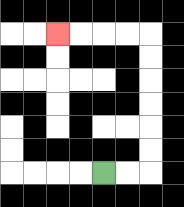{'start': '[4, 7]', 'end': '[2, 1]', 'path_directions': 'R,R,U,U,U,U,U,U,L,L,L,L', 'path_coordinates': '[[4, 7], [5, 7], [6, 7], [6, 6], [6, 5], [6, 4], [6, 3], [6, 2], [6, 1], [5, 1], [4, 1], [3, 1], [2, 1]]'}